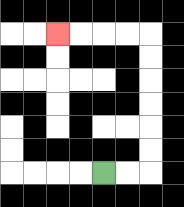{'start': '[4, 7]', 'end': '[2, 1]', 'path_directions': 'R,R,U,U,U,U,U,U,L,L,L,L', 'path_coordinates': '[[4, 7], [5, 7], [6, 7], [6, 6], [6, 5], [6, 4], [6, 3], [6, 2], [6, 1], [5, 1], [4, 1], [3, 1], [2, 1]]'}